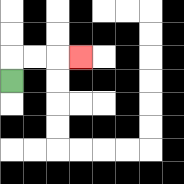{'start': '[0, 3]', 'end': '[3, 2]', 'path_directions': 'U,R,R,R', 'path_coordinates': '[[0, 3], [0, 2], [1, 2], [2, 2], [3, 2]]'}